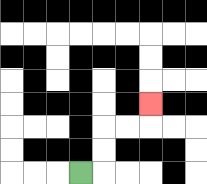{'start': '[3, 7]', 'end': '[6, 4]', 'path_directions': 'R,U,U,R,R,U', 'path_coordinates': '[[3, 7], [4, 7], [4, 6], [4, 5], [5, 5], [6, 5], [6, 4]]'}